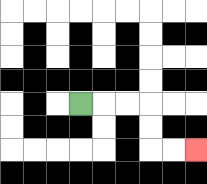{'start': '[3, 4]', 'end': '[8, 6]', 'path_directions': 'R,R,R,D,D,R,R', 'path_coordinates': '[[3, 4], [4, 4], [5, 4], [6, 4], [6, 5], [6, 6], [7, 6], [8, 6]]'}